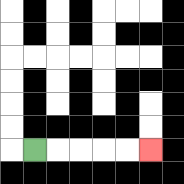{'start': '[1, 6]', 'end': '[6, 6]', 'path_directions': 'R,R,R,R,R', 'path_coordinates': '[[1, 6], [2, 6], [3, 6], [4, 6], [5, 6], [6, 6]]'}